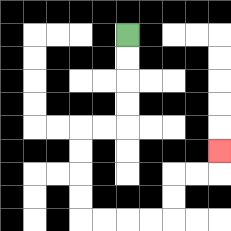{'start': '[5, 1]', 'end': '[9, 6]', 'path_directions': 'D,D,D,D,L,L,D,D,D,D,R,R,R,R,U,U,R,R,U', 'path_coordinates': '[[5, 1], [5, 2], [5, 3], [5, 4], [5, 5], [4, 5], [3, 5], [3, 6], [3, 7], [3, 8], [3, 9], [4, 9], [5, 9], [6, 9], [7, 9], [7, 8], [7, 7], [8, 7], [9, 7], [9, 6]]'}